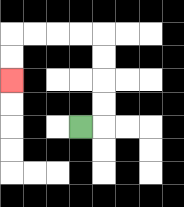{'start': '[3, 5]', 'end': '[0, 3]', 'path_directions': 'R,U,U,U,U,L,L,L,L,D,D', 'path_coordinates': '[[3, 5], [4, 5], [4, 4], [4, 3], [4, 2], [4, 1], [3, 1], [2, 1], [1, 1], [0, 1], [0, 2], [0, 3]]'}